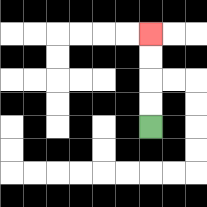{'start': '[6, 5]', 'end': '[6, 1]', 'path_directions': 'U,U,U,U', 'path_coordinates': '[[6, 5], [6, 4], [6, 3], [6, 2], [6, 1]]'}